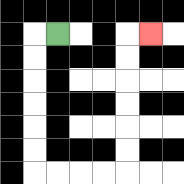{'start': '[2, 1]', 'end': '[6, 1]', 'path_directions': 'L,D,D,D,D,D,D,R,R,R,R,U,U,U,U,U,U,R', 'path_coordinates': '[[2, 1], [1, 1], [1, 2], [1, 3], [1, 4], [1, 5], [1, 6], [1, 7], [2, 7], [3, 7], [4, 7], [5, 7], [5, 6], [5, 5], [5, 4], [5, 3], [5, 2], [5, 1], [6, 1]]'}